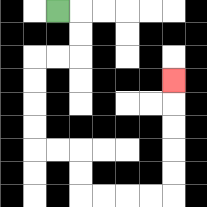{'start': '[2, 0]', 'end': '[7, 3]', 'path_directions': 'R,D,D,L,L,D,D,D,D,R,R,D,D,R,R,R,R,U,U,U,U,U', 'path_coordinates': '[[2, 0], [3, 0], [3, 1], [3, 2], [2, 2], [1, 2], [1, 3], [1, 4], [1, 5], [1, 6], [2, 6], [3, 6], [3, 7], [3, 8], [4, 8], [5, 8], [6, 8], [7, 8], [7, 7], [7, 6], [7, 5], [7, 4], [7, 3]]'}